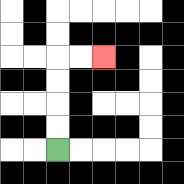{'start': '[2, 6]', 'end': '[4, 2]', 'path_directions': 'U,U,U,U,R,R', 'path_coordinates': '[[2, 6], [2, 5], [2, 4], [2, 3], [2, 2], [3, 2], [4, 2]]'}